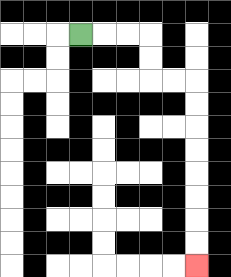{'start': '[3, 1]', 'end': '[8, 11]', 'path_directions': 'R,R,R,D,D,R,R,D,D,D,D,D,D,D,D', 'path_coordinates': '[[3, 1], [4, 1], [5, 1], [6, 1], [6, 2], [6, 3], [7, 3], [8, 3], [8, 4], [8, 5], [8, 6], [8, 7], [8, 8], [8, 9], [8, 10], [8, 11]]'}